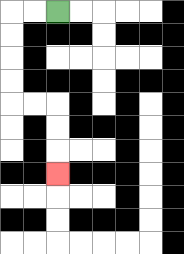{'start': '[2, 0]', 'end': '[2, 7]', 'path_directions': 'L,L,D,D,D,D,R,R,D,D,D', 'path_coordinates': '[[2, 0], [1, 0], [0, 0], [0, 1], [0, 2], [0, 3], [0, 4], [1, 4], [2, 4], [2, 5], [2, 6], [2, 7]]'}